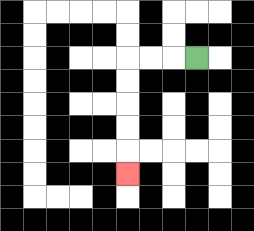{'start': '[8, 2]', 'end': '[5, 7]', 'path_directions': 'L,L,L,D,D,D,D,D', 'path_coordinates': '[[8, 2], [7, 2], [6, 2], [5, 2], [5, 3], [5, 4], [5, 5], [5, 6], [5, 7]]'}